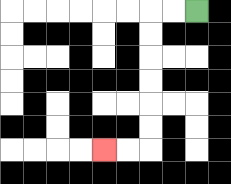{'start': '[8, 0]', 'end': '[4, 6]', 'path_directions': 'L,L,D,D,D,D,D,D,L,L', 'path_coordinates': '[[8, 0], [7, 0], [6, 0], [6, 1], [6, 2], [6, 3], [6, 4], [6, 5], [6, 6], [5, 6], [4, 6]]'}